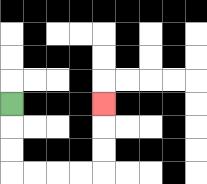{'start': '[0, 4]', 'end': '[4, 4]', 'path_directions': 'D,D,D,R,R,R,R,U,U,U', 'path_coordinates': '[[0, 4], [0, 5], [0, 6], [0, 7], [1, 7], [2, 7], [3, 7], [4, 7], [4, 6], [4, 5], [4, 4]]'}